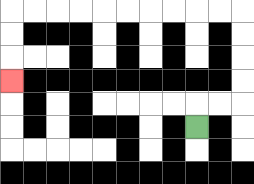{'start': '[8, 5]', 'end': '[0, 3]', 'path_directions': 'U,R,R,U,U,U,U,L,L,L,L,L,L,L,L,L,L,D,D,D', 'path_coordinates': '[[8, 5], [8, 4], [9, 4], [10, 4], [10, 3], [10, 2], [10, 1], [10, 0], [9, 0], [8, 0], [7, 0], [6, 0], [5, 0], [4, 0], [3, 0], [2, 0], [1, 0], [0, 0], [0, 1], [0, 2], [0, 3]]'}